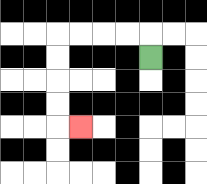{'start': '[6, 2]', 'end': '[3, 5]', 'path_directions': 'U,L,L,L,L,D,D,D,D,R', 'path_coordinates': '[[6, 2], [6, 1], [5, 1], [4, 1], [3, 1], [2, 1], [2, 2], [2, 3], [2, 4], [2, 5], [3, 5]]'}